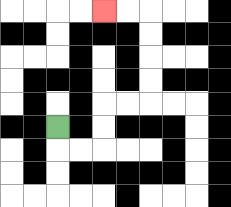{'start': '[2, 5]', 'end': '[4, 0]', 'path_directions': 'D,R,R,U,U,R,R,U,U,U,U,L,L', 'path_coordinates': '[[2, 5], [2, 6], [3, 6], [4, 6], [4, 5], [4, 4], [5, 4], [6, 4], [6, 3], [6, 2], [6, 1], [6, 0], [5, 0], [4, 0]]'}